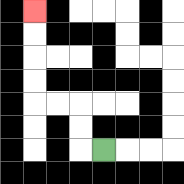{'start': '[4, 6]', 'end': '[1, 0]', 'path_directions': 'L,U,U,L,L,U,U,U,U', 'path_coordinates': '[[4, 6], [3, 6], [3, 5], [3, 4], [2, 4], [1, 4], [1, 3], [1, 2], [1, 1], [1, 0]]'}